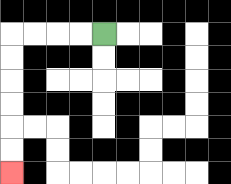{'start': '[4, 1]', 'end': '[0, 7]', 'path_directions': 'L,L,L,L,D,D,D,D,D,D', 'path_coordinates': '[[4, 1], [3, 1], [2, 1], [1, 1], [0, 1], [0, 2], [0, 3], [0, 4], [0, 5], [0, 6], [0, 7]]'}